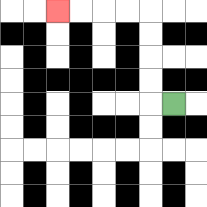{'start': '[7, 4]', 'end': '[2, 0]', 'path_directions': 'L,U,U,U,U,L,L,L,L', 'path_coordinates': '[[7, 4], [6, 4], [6, 3], [6, 2], [6, 1], [6, 0], [5, 0], [4, 0], [3, 0], [2, 0]]'}